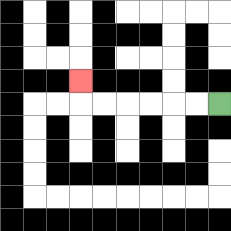{'start': '[9, 4]', 'end': '[3, 3]', 'path_directions': 'L,L,L,L,L,L,U', 'path_coordinates': '[[9, 4], [8, 4], [7, 4], [6, 4], [5, 4], [4, 4], [3, 4], [3, 3]]'}